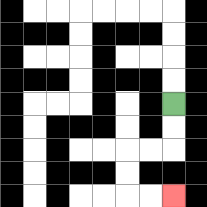{'start': '[7, 4]', 'end': '[7, 8]', 'path_directions': 'D,D,L,L,D,D,R,R', 'path_coordinates': '[[7, 4], [7, 5], [7, 6], [6, 6], [5, 6], [5, 7], [5, 8], [6, 8], [7, 8]]'}